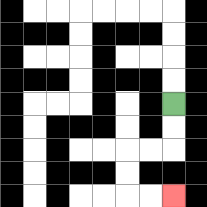{'start': '[7, 4]', 'end': '[7, 8]', 'path_directions': 'D,D,L,L,D,D,R,R', 'path_coordinates': '[[7, 4], [7, 5], [7, 6], [6, 6], [5, 6], [5, 7], [5, 8], [6, 8], [7, 8]]'}